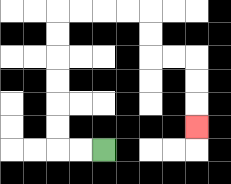{'start': '[4, 6]', 'end': '[8, 5]', 'path_directions': 'L,L,U,U,U,U,U,U,R,R,R,R,D,D,R,R,D,D,D', 'path_coordinates': '[[4, 6], [3, 6], [2, 6], [2, 5], [2, 4], [2, 3], [2, 2], [2, 1], [2, 0], [3, 0], [4, 0], [5, 0], [6, 0], [6, 1], [6, 2], [7, 2], [8, 2], [8, 3], [8, 4], [8, 5]]'}